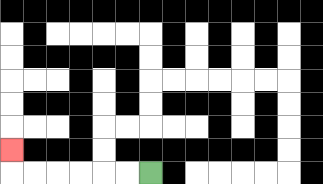{'start': '[6, 7]', 'end': '[0, 6]', 'path_directions': 'L,L,L,L,L,L,U', 'path_coordinates': '[[6, 7], [5, 7], [4, 7], [3, 7], [2, 7], [1, 7], [0, 7], [0, 6]]'}